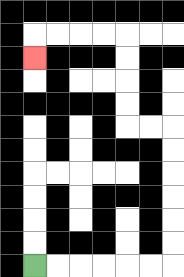{'start': '[1, 11]', 'end': '[1, 2]', 'path_directions': 'R,R,R,R,R,R,U,U,U,U,U,U,L,L,U,U,U,U,L,L,L,L,D', 'path_coordinates': '[[1, 11], [2, 11], [3, 11], [4, 11], [5, 11], [6, 11], [7, 11], [7, 10], [7, 9], [7, 8], [7, 7], [7, 6], [7, 5], [6, 5], [5, 5], [5, 4], [5, 3], [5, 2], [5, 1], [4, 1], [3, 1], [2, 1], [1, 1], [1, 2]]'}